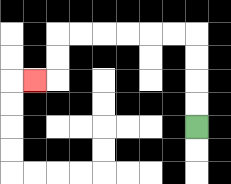{'start': '[8, 5]', 'end': '[1, 3]', 'path_directions': 'U,U,U,U,L,L,L,L,L,L,D,D,L', 'path_coordinates': '[[8, 5], [8, 4], [8, 3], [8, 2], [8, 1], [7, 1], [6, 1], [5, 1], [4, 1], [3, 1], [2, 1], [2, 2], [2, 3], [1, 3]]'}